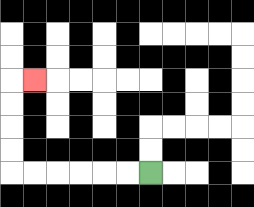{'start': '[6, 7]', 'end': '[1, 3]', 'path_directions': 'L,L,L,L,L,L,U,U,U,U,R', 'path_coordinates': '[[6, 7], [5, 7], [4, 7], [3, 7], [2, 7], [1, 7], [0, 7], [0, 6], [0, 5], [0, 4], [0, 3], [1, 3]]'}